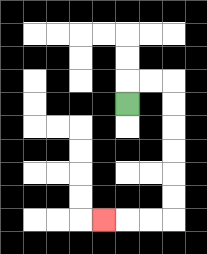{'start': '[5, 4]', 'end': '[4, 9]', 'path_directions': 'U,R,R,D,D,D,D,D,D,L,L,L', 'path_coordinates': '[[5, 4], [5, 3], [6, 3], [7, 3], [7, 4], [7, 5], [7, 6], [7, 7], [7, 8], [7, 9], [6, 9], [5, 9], [4, 9]]'}